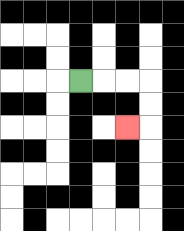{'start': '[3, 3]', 'end': '[5, 5]', 'path_directions': 'R,R,R,D,D,L', 'path_coordinates': '[[3, 3], [4, 3], [5, 3], [6, 3], [6, 4], [6, 5], [5, 5]]'}